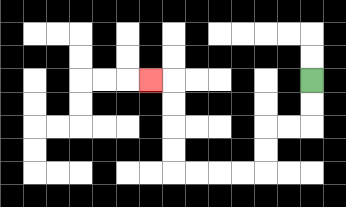{'start': '[13, 3]', 'end': '[6, 3]', 'path_directions': 'D,D,L,L,D,D,L,L,L,L,U,U,U,U,L', 'path_coordinates': '[[13, 3], [13, 4], [13, 5], [12, 5], [11, 5], [11, 6], [11, 7], [10, 7], [9, 7], [8, 7], [7, 7], [7, 6], [7, 5], [7, 4], [7, 3], [6, 3]]'}